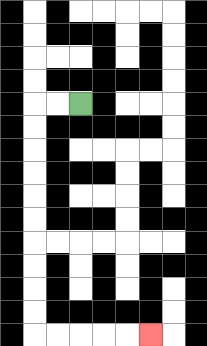{'start': '[3, 4]', 'end': '[6, 14]', 'path_directions': 'L,L,D,D,D,D,D,D,D,D,D,D,R,R,R,R,R', 'path_coordinates': '[[3, 4], [2, 4], [1, 4], [1, 5], [1, 6], [1, 7], [1, 8], [1, 9], [1, 10], [1, 11], [1, 12], [1, 13], [1, 14], [2, 14], [3, 14], [4, 14], [5, 14], [6, 14]]'}